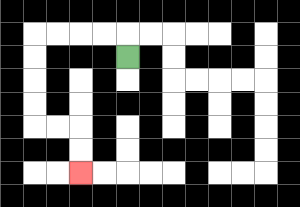{'start': '[5, 2]', 'end': '[3, 7]', 'path_directions': 'U,L,L,L,L,D,D,D,D,R,R,D,D', 'path_coordinates': '[[5, 2], [5, 1], [4, 1], [3, 1], [2, 1], [1, 1], [1, 2], [1, 3], [1, 4], [1, 5], [2, 5], [3, 5], [3, 6], [3, 7]]'}